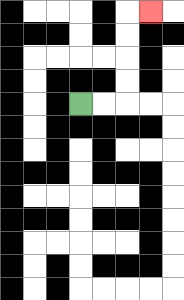{'start': '[3, 4]', 'end': '[6, 0]', 'path_directions': 'R,R,U,U,U,U,R', 'path_coordinates': '[[3, 4], [4, 4], [5, 4], [5, 3], [5, 2], [5, 1], [5, 0], [6, 0]]'}